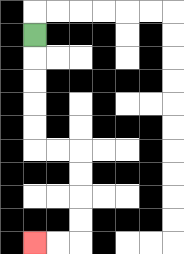{'start': '[1, 1]', 'end': '[1, 10]', 'path_directions': 'D,D,D,D,D,R,R,D,D,D,D,L,L', 'path_coordinates': '[[1, 1], [1, 2], [1, 3], [1, 4], [1, 5], [1, 6], [2, 6], [3, 6], [3, 7], [3, 8], [3, 9], [3, 10], [2, 10], [1, 10]]'}